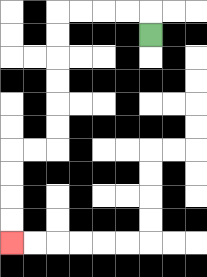{'start': '[6, 1]', 'end': '[0, 10]', 'path_directions': 'U,L,L,L,L,D,D,D,D,D,D,L,L,D,D,D,D', 'path_coordinates': '[[6, 1], [6, 0], [5, 0], [4, 0], [3, 0], [2, 0], [2, 1], [2, 2], [2, 3], [2, 4], [2, 5], [2, 6], [1, 6], [0, 6], [0, 7], [0, 8], [0, 9], [0, 10]]'}